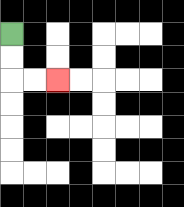{'start': '[0, 1]', 'end': '[2, 3]', 'path_directions': 'D,D,R,R', 'path_coordinates': '[[0, 1], [0, 2], [0, 3], [1, 3], [2, 3]]'}